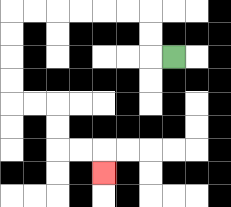{'start': '[7, 2]', 'end': '[4, 7]', 'path_directions': 'L,U,U,L,L,L,L,L,L,D,D,D,D,R,R,D,D,R,R,D', 'path_coordinates': '[[7, 2], [6, 2], [6, 1], [6, 0], [5, 0], [4, 0], [3, 0], [2, 0], [1, 0], [0, 0], [0, 1], [0, 2], [0, 3], [0, 4], [1, 4], [2, 4], [2, 5], [2, 6], [3, 6], [4, 6], [4, 7]]'}